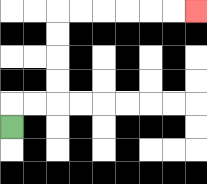{'start': '[0, 5]', 'end': '[8, 0]', 'path_directions': 'U,R,R,U,U,U,U,R,R,R,R,R,R', 'path_coordinates': '[[0, 5], [0, 4], [1, 4], [2, 4], [2, 3], [2, 2], [2, 1], [2, 0], [3, 0], [4, 0], [5, 0], [6, 0], [7, 0], [8, 0]]'}